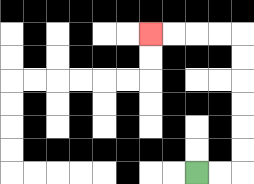{'start': '[8, 7]', 'end': '[6, 1]', 'path_directions': 'R,R,U,U,U,U,U,U,L,L,L,L', 'path_coordinates': '[[8, 7], [9, 7], [10, 7], [10, 6], [10, 5], [10, 4], [10, 3], [10, 2], [10, 1], [9, 1], [8, 1], [7, 1], [6, 1]]'}